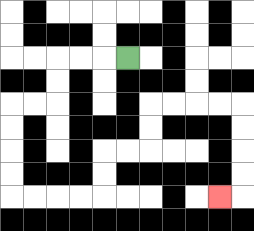{'start': '[5, 2]', 'end': '[9, 8]', 'path_directions': 'L,L,L,D,D,L,L,D,D,D,D,R,R,R,R,U,U,R,R,U,U,R,R,R,R,D,D,D,D,L', 'path_coordinates': '[[5, 2], [4, 2], [3, 2], [2, 2], [2, 3], [2, 4], [1, 4], [0, 4], [0, 5], [0, 6], [0, 7], [0, 8], [1, 8], [2, 8], [3, 8], [4, 8], [4, 7], [4, 6], [5, 6], [6, 6], [6, 5], [6, 4], [7, 4], [8, 4], [9, 4], [10, 4], [10, 5], [10, 6], [10, 7], [10, 8], [9, 8]]'}